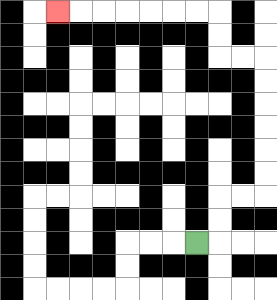{'start': '[8, 10]', 'end': '[2, 0]', 'path_directions': 'R,U,U,R,R,U,U,U,U,U,U,L,L,U,U,L,L,L,L,L,L,L', 'path_coordinates': '[[8, 10], [9, 10], [9, 9], [9, 8], [10, 8], [11, 8], [11, 7], [11, 6], [11, 5], [11, 4], [11, 3], [11, 2], [10, 2], [9, 2], [9, 1], [9, 0], [8, 0], [7, 0], [6, 0], [5, 0], [4, 0], [3, 0], [2, 0]]'}